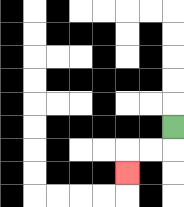{'start': '[7, 5]', 'end': '[5, 7]', 'path_directions': 'D,L,L,D', 'path_coordinates': '[[7, 5], [7, 6], [6, 6], [5, 6], [5, 7]]'}